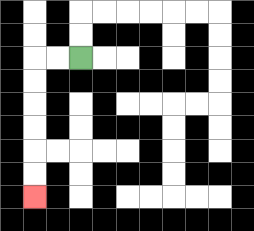{'start': '[3, 2]', 'end': '[1, 8]', 'path_directions': 'L,L,D,D,D,D,D,D', 'path_coordinates': '[[3, 2], [2, 2], [1, 2], [1, 3], [1, 4], [1, 5], [1, 6], [1, 7], [1, 8]]'}